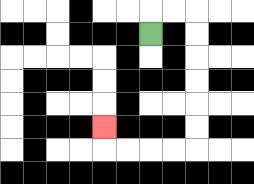{'start': '[6, 1]', 'end': '[4, 5]', 'path_directions': 'U,R,R,D,D,D,D,D,D,L,L,L,L,U', 'path_coordinates': '[[6, 1], [6, 0], [7, 0], [8, 0], [8, 1], [8, 2], [8, 3], [8, 4], [8, 5], [8, 6], [7, 6], [6, 6], [5, 6], [4, 6], [4, 5]]'}